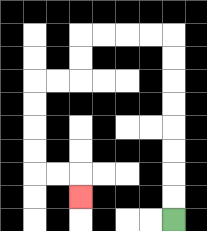{'start': '[7, 9]', 'end': '[3, 8]', 'path_directions': 'U,U,U,U,U,U,U,U,L,L,L,L,D,D,L,L,D,D,D,D,R,R,D', 'path_coordinates': '[[7, 9], [7, 8], [7, 7], [7, 6], [7, 5], [7, 4], [7, 3], [7, 2], [7, 1], [6, 1], [5, 1], [4, 1], [3, 1], [3, 2], [3, 3], [2, 3], [1, 3], [1, 4], [1, 5], [1, 6], [1, 7], [2, 7], [3, 7], [3, 8]]'}